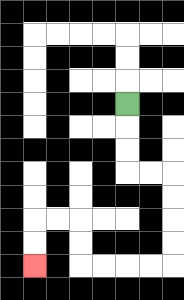{'start': '[5, 4]', 'end': '[1, 11]', 'path_directions': 'D,D,D,R,R,D,D,D,D,L,L,L,L,U,U,L,L,D,D', 'path_coordinates': '[[5, 4], [5, 5], [5, 6], [5, 7], [6, 7], [7, 7], [7, 8], [7, 9], [7, 10], [7, 11], [6, 11], [5, 11], [4, 11], [3, 11], [3, 10], [3, 9], [2, 9], [1, 9], [1, 10], [1, 11]]'}